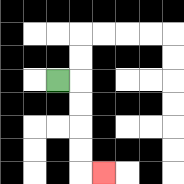{'start': '[2, 3]', 'end': '[4, 7]', 'path_directions': 'R,D,D,D,D,R', 'path_coordinates': '[[2, 3], [3, 3], [3, 4], [3, 5], [3, 6], [3, 7], [4, 7]]'}